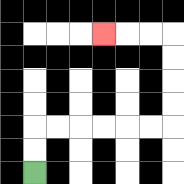{'start': '[1, 7]', 'end': '[4, 1]', 'path_directions': 'U,U,R,R,R,R,R,R,U,U,U,U,L,L,L', 'path_coordinates': '[[1, 7], [1, 6], [1, 5], [2, 5], [3, 5], [4, 5], [5, 5], [6, 5], [7, 5], [7, 4], [7, 3], [7, 2], [7, 1], [6, 1], [5, 1], [4, 1]]'}